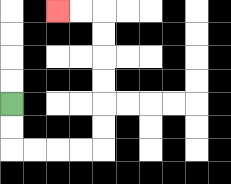{'start': '[0, 4]', 'end': '[2, 0]', 'path_directions': 'D,D,R,R,R,R,U,U,U,U,U,U,L,L', 'path_coordinates': '[[0, 4], [0, 5], [0, 6], [1, 6], [2, 6], [3, 6], [4, 6], [4, 5], [4, 4], [4, 3], [4, 2], [4, 1], [4, 0], [3, 0], [2, 0]]'}